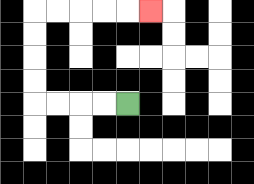{'start': '[5, 4]', 'end': '[6, 0]', 'path_directions': 'L,L,L,L,U,U,U,U,R,R,R,R,R', 'path_coordinates': '[[5, 4], [4, 4], [3, 4], [2, 4], [1, 4], [1, 3], [1, 2], [1, 1], [1, 0], [2, 0], [3, 0], [4, 0], [5, 0], [6, 0]]'}